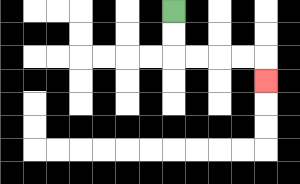{'start': '[7, 0]', 'end': '[11, 3]', 'path_directions': 'D,D,R,R,R,R,D', 'path_coordinates': '[[7, 0], [7, 1], [7, 2], [8, 2], [9, 2], [10, 2], [11, 2], [11, 3]]'}